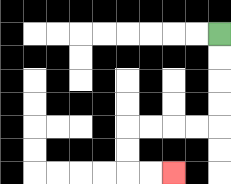{'start': '[9, 1]', 'end': '[7, 7]', 'path_directions': 'D,D,D,D,L,L,L,L,D,D,R,R', 'path_coordinates': '[[9, 1], [9, 2], [9, 3], [9, 4], [9, 5], [8, 5], [7, 5], [6, 5], [5, 5], [5, 6], [5, 7], [6, 7], [7, 7]]'}